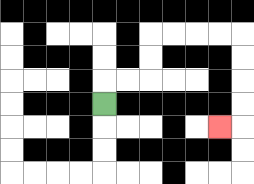{'start': '[4, 4]', 'end': '[9, 5]', 'path_directions': 'U,R,R,U,U,R,R,R,R,D,D,D,D,L', 'path_coordinates': '[[4, 4], [4, 3], [5, 3], [6, 3], [6, 2], [6, 1], [7, 1], [8, 1], [9, 1], [10, 1], [10, 2], [10, 3], [10, 4], [10, 5], [9, 5]]'}